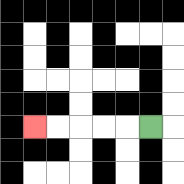{'start': '[6, 5]', 'end': '[1, 5]', 'path_directions': 'L,L,L,L,L', 'path_coordinates': '[[6, 5], [5, 5], [4, 5], [3, 5], [2, 5], [1, 5]]'}